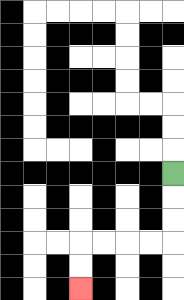{'start': '[7, 7]', 'end': '[3, 12]', 'path_directions': 'D,D,D,L,L,L,L,D,D', 'path_coordinates': '[[7, 7], [7, 8], [7, 9], [7, 10], [6, 10], [5, 10], [4, 10], [3, 10], [3, 11], [3, 12]]'}